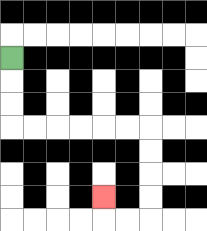{'start': '[0, 2]', 'end': '[4, 8]', 'path_directions': 'D,D,D,R,R,R,R,R,R,D,D,D,D,L,L,U', 'path_coordinates': '[[0, 2], [0, 3], [0, 4], [0, 5], [1, 5], [2, 5], [3, 5], [4, 5], [5, 5], [6, 5], [6, 6], [6, 7], [6, 8], [6, 9], [5, 9], [4, 9], [4, 8]]'}